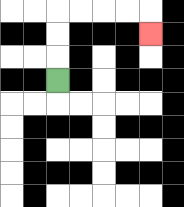{'start': '[2, 3]', 'end': '[6, 1]', 'path_directions': 'U,U,U,R,R,R,R,D', 'path_coordinates': '[[2, 3], [2, 2], [2, 1], [2, 0], [3, 0], [4, 0], [5, 0], [6, 0], [6, 1]]'}